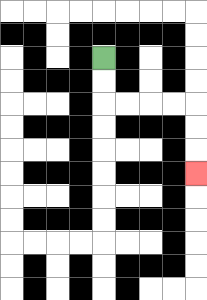{'start': '[4, 2]', 'end': '[8, 7]', 'path_directions': 'D,D,R,R,R,R,D,D,D', 'path_coordinates': '[[4, 2], [4, 3], [4, 4], [5, 4], [6, 4], [7, 4], [8, 4], [8, 5], [8, 6], [8, 7]]'}